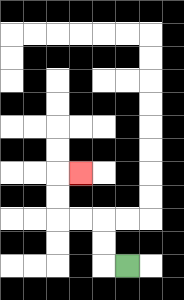{'start': '[5, 11]', 'end': '[3, 7]', 'path_directions': 'L,U,U,L,L,U,U,R', 'path_coordinates': '[[5, 11], [4, 11], [4, 10], [4, 9], [3, 9], [2, 9], [2, 8], [2, 7], [3, 7]]'}